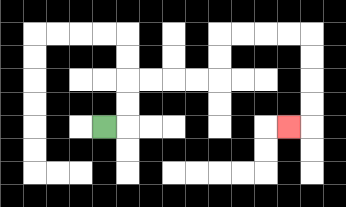{'start': '[4, 5]', 'end': '[12, 5]', 'path_directions': 'R,U,U,R,R,R,R,U,U,R,R,R,R,D,D,D,D,L', 'path_coordinates': '[[4, 5], [5, 5], [5, 4], [5, 3], [6, 3], [7, 3], [8, 3], [9, 3], [9, 2], [9, 1], [10, 1], [11, 1], [12, 1], [13, 1], [13, 2], [13, 3], [13, 4], [13, 5], [12, 5]]'}